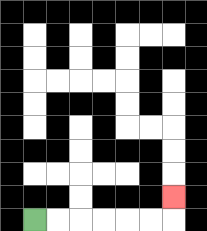{'start': '[1, 9]', 'end': '[7, 8]', 'path_directions': 'R,R,R,R,R,R,U', 'path_coordinates': '[[1, 9], [2, 9], [3, 9], [4, 9], [5, 9], [6, 9], [7, 9], [7, 8]]'}